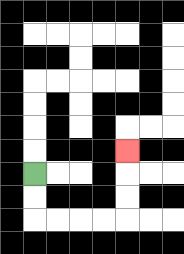{'start': '[1, 7]', 'end': '[5, 6]', 'path_directions': 'D,D,R,R,R,R,U,U,U', 'path_coordinates': '[[1, 7], [1, 8], [1, 9], [2, 9], [3, 9], [4, 9], [5, 9], [5, 8], [5, 7], [5, 6]]'}